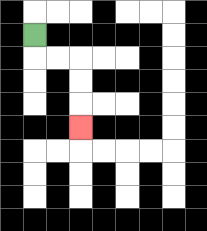{'start': '[1, 1]', 'end': '[3, 5]', 'path_directions': 'D,R,R,D,D,D', 'path_coordinates': '[[1, 1], [1, 2], [2, 2], [3, 2], [3, 3], [3, 4], [3, 5]]'}